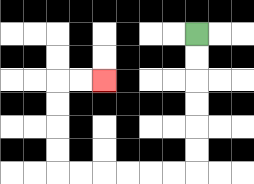{'start': '[8, 1]', 'end': '[4, 3]', 'path_directions': 'D,D,D,D,D,D,L,L,L,L,L,L,U,U,U,U,R,R', 'path_coordinates': '[[8, 1], [8, 2], [8, 3], [8, 4], [8, 5], [8, 6], [8, 7], [7, 7], [6, 7], [5, 7], [4, 7], [3, 7], [2, 7], [2, 6], [2, 5], [2, 4], [2, 3], [3, 3], [4, 3]]'}